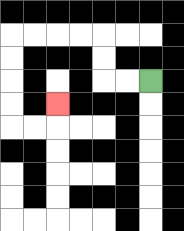{'start': '[6, 3]', 'end': '[2, 4]', 'path_directions': 'L,L,U,U,L,L,L,L,D,D,D,D,R,R,U', 'path_coordinates': '[[6, 3], [5, 3], [4, 3], [4, 2], [4, 1], [3, 1], [2, 1], [1, 1], [0, 1], [0, 2], [0, 3], [0, 4], [0, 5], [1, 5], [2, 5], [2, 4]]'}